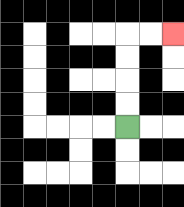{'start': '[5, 5]', 'end': '[7, 1]', 'path_directions': 'U,U,U,U,R,R', 'path_coordinates': '[[5, 5], [5, 4], [5, 3], [5, 2], [5, 1], [6, 1], [7, 1]]'}